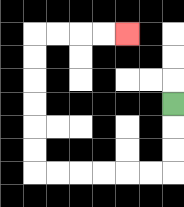{'start': '[7, 4]', 'end': '[5, 1]', 'path_directions': 'D,D,D,L,L,L,L,L,L,U,U,U,U,U,U,R,R,R,R', 'path_coordinates': '[[7, 4], [7, 5], [7, 6], [7, 7], [6, 7], [5, 7], [4, 7], [3, 7], [2, 7], [1, 7], [1, 6], [1, 5], [1, 4], [1, 3], [1, 2], [1, 1], [2, 1], [3, 1], [4, 1], [5, 1]]'}